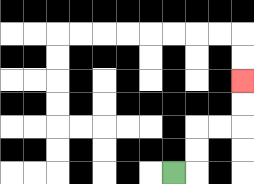{'start': '[7, 7]', 'end': '[10, 3]', 'path_directions': 'R,U,U,R,R,U,U', 'path_coordinates': '[[7, 7], [8, 7], [8, 6], [8, 5], [9, 5], [10, 5], [10, 4], [10, 3]]'}